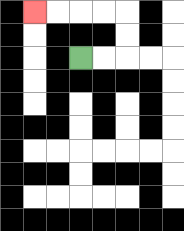{'start': '[3, 2]', 'end': '[1, 0]', 'path_directions': 'R,R,U,U,L,L,L,L', 'path_coordinates': '[[3, 2], [4, 2], [5, 2], [5, 1], [5, 0], [4, 0], [3, 0], [2, 0], [1, 0]]'}